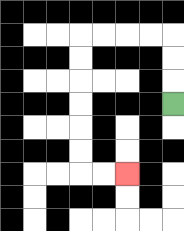{'start': '[7, 4]', 'end': '[5, 7]', 'path_directions': 'U,U,U,L,L,L,L,D,D,D,D,D,D,R,R', 'path_coordinates': '[[7, 4], [7, 3], [7, 2], [7, 1], [6, 1], [5, 1], [4, 1], [3, 1], [3, 2], [3, 3], [3, 4], [3, 5], [3, 6], [3, 7], [4, 7], [5, 7]]'}